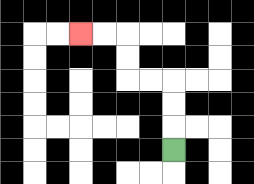{'start': '[7, 6]', 'end': '[3, 1]', 'path_directions': 'U,U,U,L,L,U,U,L,L', 'path_coordinates': '[[7, 6], [7, 5], [7, 4], [7, 3], [6, 3], [5, 3], [5, 2], [5, 1], [4, 1], [3, 1]]'}